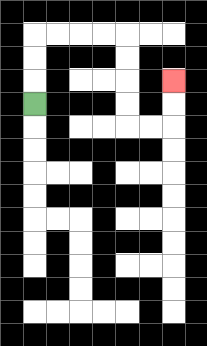{'start': '[1, 4]', 'end': '[7, 3]', 'path_directions': 'U,U,U,R,R,R,R,D,D,D,D,R,R,U,U', 'path_coordinates': '[[1, 4], [1, 3], [1, 2], [1, 1], [2, 1], [3, 1], [4, 1], [5, 1], [5, 2], [5, 3], [5, 4], [5, 5], [6, 5], [7, 5], [7, 4], [7, 3]]'}